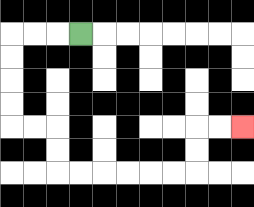{'start': '[3, 1]', 'end': '[10, 5]', 'path_directions': 'L,L,L,D,D,D,D,R,R,D,D,R,R,R,R,R,R,U,U,R,R', 'path_coordinates': '[[3, 1], [2, 1], [1, 1], [0, 1], [0, 2], [0, 3], [0, 4], [0, 5], [1, 5], [2, 5], [2, 6], [2, 7], [3, 7], [4, 7], [5, 7], [6, 7], [7, 7], [8, 7], [8, 6], [8, 5], [9, 5], [10, 5]]'}